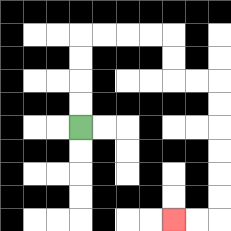{'start': '[3, 5]', 'end': '[7, 9]', 'path_directions': 'U,U,U,U,R,R,R,R,D,D,R,R,D,D,D,D,D,D,L,L', 'path_coordinates': '[[3, 5], [3, 4], [3, 3], [3, 2], [3, 1], [4, 1], [5, 1], [6, 1], [7, 1], [7, 2], [7, 3], [8, 3], [9, 3], [9, 4], [9, 5], [9, 6], [9, 7], [9, 8], [9, 9], [8, 9], [7, 9]]'}